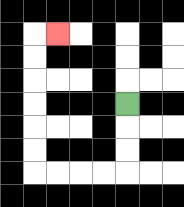{'start': '[5, 4]', 'end': '[2, 1]', 'path_directions': 'D,D,D,L,L,L,L,U,U,U,U,U,U,R', 'path_coordinates': '[[5, 4], [5, 5], [5, 6], [5, 7], [4, 7], [3, 7], [2, 7], [1, 7], [1, 6], [1, 5], [1, 4], [1, 3], [1, 2], [1, 1], [2, 1]]'}